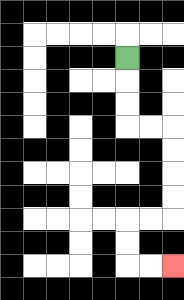{'start': '[5, 2]', 'end': '[7, 11]', 'path_directions': 'D,D,D,R,R,D,D,D,D,L,L,D,D,R,R', 'path_coordinates': '[[5, 2], [5, 3], [5, 4], [5, 5], [6, 5], [7, 5], [7, 6], [7, 7], [7, 8], [7, 9], [6, 9], [5, 9], [5, 10], [5, 11], [6, 11], [7, 11]]'}